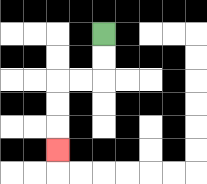{'start': '[4, 1]', 'end': '[2, 6]', 'path_directions': 'D,D,L,L,D,D,D', 'path_coordinates': '[[4, 1], [4, 2], [4, 3], [3, 3], [2, 3], [2, 4], [2, 5], [2, 6]]'}